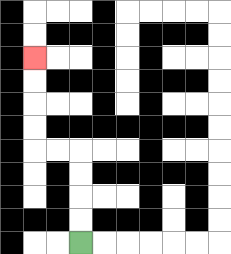{'start': '[3, 10]', 'end': '[1, 2]', 'path_directions': 'U,U,U,U,L,L,U,U,U,U', 'path_coordinates': '[[3, 10], [3, 9], [3, 8], [3, 7], [3, 6], [2, 6], [1, 6], [1, 5], [1, 4], [1, 3], [1, 2]]'}